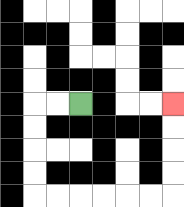{'start': '[3, 4]', 'end': '[7, 4]', 'path_directions': 'L,L,D,D,D,D,R,R,R,R,R,R,U,U,U,U', 'path_coordinates': '[[3, 4], [2, 4], [1, 4], [1, 5], [1, 6], [1, 7], [1, 8], [2, 8], [3, 8], [4, 8], [5, 8], [6, 8], [7, 8], [7, 7], [7, 6], [7, 5], [7, 4]]'}